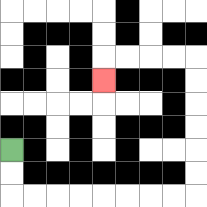{'start': '[0, 6]', 'end': '[4, 3]', 'path_directions': 'D,D,R,R,R,R,R,R,R,R,U,U,U,U,U,U,L,L,L,L,D', 'path_coordinates': '[[0, 6], [0, 7], [0, 8], [1, 8], [2, 8], [3, 8], [4, 8], [5, 8], [6, 8], [7, 8], [8, 8], [8, 7], [8, 6], [8, 5], [8, 4], [8, 3], [8, 2], [7, 2], [6, 2], [5, 2], [4, 2], [4, 3]]'}